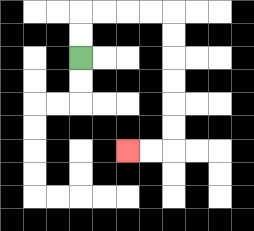{'start': '[3, 2]', 'end': '[5, 6]', 'path_directions': 'U,U,R,R,R,R,D,D,D,D,D,D,L,L', 'path_coordinates': '[[3, 2], [3, 1], [3, 0], [4, 0], [5, 0], [6, 0], [7, 0], [7, 1], [7, 2], [7, 3], [7, 4], [7, 5], [7, 6], [6, 6], [5, 6]]'}